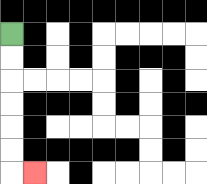{'start': '[0, 1]', 'end': '[1, 7]', 'path_directions': 'D,D,D,D,D,D,R', 'path_coordinates': '[[0, 1], [0, 2], [0, 3], [0, 4], [0, 5], [0, 6], [0, 7], [1, 7]]'}